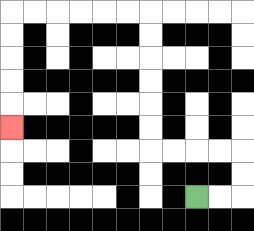{'start': '[8, 8]', 'end': '[0, 5]', 'path_directions': 'R,R,U,U,L,L,L,L,U,U,U,U,U,U,L,L,L,L,L,L,D,D,D,D,D', 'path_coordinates': '[[8, 8], [9, 8], [10, 8], [10, 7], [10, 6], [9, 6], [8, 6], [7, 6], [6, 6], [6, 5], [6, 4], [6, 3], [6, 2], [6, 1], [6, 0], [5, 0], [4, 0], [3, 0], [2, 0], [1, 0], [0, 0], [0, 1], [0, 2], [0, 3], [0, 4], [0, 5]]'}